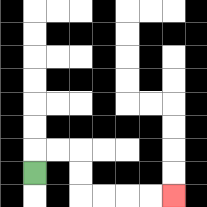{'start': '[1, 7]', 'end': '[7, 8]', 'path_directions': 'U,R,R,D,D,R,R,R,R', 'path_coordinates': '[[1, 7], [1, 6], [2, 6], [3, 6], [3, 7], [3, 8], [4, 8], [5, 8], [6, 8], [7, 8]]'}